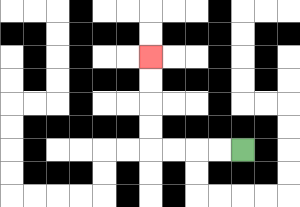{'start': '[10, 6]', 'end': '[6, 2]', 'path_directions': 'L,L,L,L,U,U,U,U', 'path_coordinates': '[[10, 6], [9, 6], [8, 6], [7, 6], [6, 6], [6, 5], [6, 4], [6, 3], [6, 2]]'}